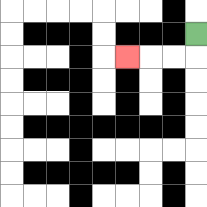{'start': '[8, 1]', 'end': '[5, 2]', 'path_directions': 'D,L,L,L', 'path_coordinates': '[[8, 1], [8, 2], [7, 2], [6, 2], [5, 2]]'}